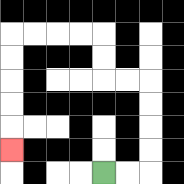{'start': '[4, 7]', 'end': '[0, 6]', 'path_directions': 'R,R,U,U,U,U,L,L,U,U,L,L,L,L,D,D,D,D,D', 'path_coordinates': '[[4, 7], [5, 7], [6, 7], [6, 6], [6, 5], [6, 4], [6, 3], [5, 3], [4, 3], [4, 2], [4, 1], [3, 1], [2, 1], [1, 1], [0, 1], [0, 2], [0, 3], [0, 4], [0, 5], [0, 6]]'}